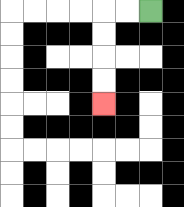{'start': '[6, 0]', 'end': '[4, 4]', 'path_directions': 'L,L,D,D,D,D', 'path_coordinates': '[[6, 0], [5, 0], [4, 0], [4, 1], [4, 2], [4, 3], [4, 4]]'}